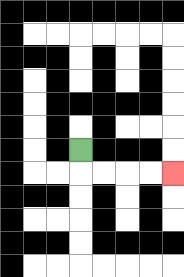{'start': '[3, 6]', 'end': '[7, 7]', 'path_directions': 'D,R,R,R,R', 'path_coordinates': '[[3, 6], [3, 7], [4, 7], [5, 7], [6, 7], [7, 7]]'}